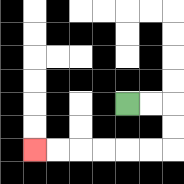{'start': '[5, 4]', 'end': '[1, 6]', 'path_directions': 'R,R,D,D,L,L,L,L,L,L', 'path_coordinates': '[[5, 4], [6, 4], [7, 4], [7, 5], [7, 6], [6, 6], [5, 6], [4, 6], [3, 6], [2, 6], [1, 6]]'}